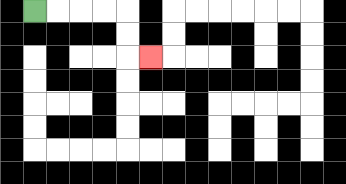{'start': '[1, 0]', 'end': '[6, 2]', 'path_directions': 'R,R,R,R,D,D,R', 'path_coordinates': '[[1, 0], [2, 0], [3, 0], [4, 0], [5, 0], [5, 1], [5, 2], [6, 2]]'}